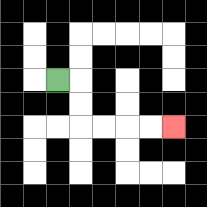{'start': '[2, 3]', 'end': '[7, 5]', 'path_directions': 'R,D,D,R,R,R,R', 'path_coordinates': '[[2, 3], [3, 3], [3, 4], [3, 5], [4, 5], [5, 5], [6, 5], [7, 5]]'}